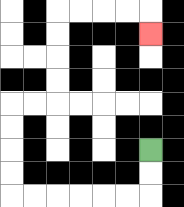{'start': '[6, 6]', 'end': '[6, 1]', 'path_directions': 'D,D,L,L,L,L,L,L,U,U,U,U,R,R,U,U,U,U,R,R,R,R,D', 'path_coordinates': '[[6, 6], [6, 7], [6, 8], [5, 8], [4, 8], [3, 8], [2, 8], [1, 8], [0, 8], [0, 7], [0, 6], [0, 5], [0, 4], [1, 4], [2, 4], [2, 3], [2, 2], [2, 1], [2, 0], [3, 0], [4, 0], [5, 0], [6, 0], [6, 1]]'}